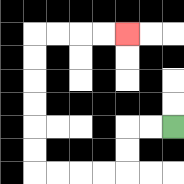{'start': '[7, 5]', 'end': '[5, 1]', 'path_directions': 'L,L,D,D,L,L,L,L,U,U,U,U,U,U,R,R,R,R', 'path_coordinates': '[[7, 5], [6, 5], [5, 5], [5, 6], [5, 7], [4, 7], [3, 7], [2, 7], [1, 7], [1, 6], [1, 5], [1, 4], [1, 3], [1, 2], [1, 1], [2, 1], [3, 1], [4, 1], [5, 1]]'}